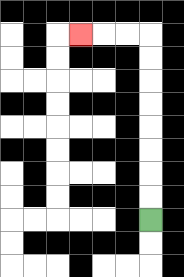{'start': '[6, 9]', 'end': '[3, 1]', 'path_directions': 'U,U,U,U,U,U,U,U,L,L,L', 'path_coordinates': '[[6, 9], [6, 8], [6, 7], [6, 6], [6, 5], [6, 4], [6, 3], [6, 2], [6, 1], [5, 1], [4, 1], [3, 1]]'}